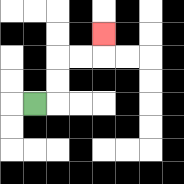{'start': '[1, 4]', 'end': '[4, 1]', 'path_directions': 'R,U,U,R,R,U', 'path_coordinates': '[[1, 4], [2, 4], [2, 3], [2, 2], [3, 2], [4, 2], [4, 1]]'}